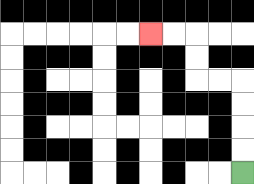{'start': '[10, 7]', 'end': '[6, 1]', 'path_directions': 'U,U,U,U,L,L,U,U,L,L', 'path_coordinates': '[[10, 7], [10, 6], [10, 5], [10, 4], [10, 3], [9, 3], [8, 3], [8, 2], [8, 1], [7, 1], [6, 1]]'}